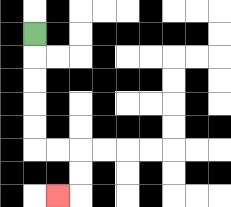{'start': '[1, 1]', 'end': '[2, 8]', 'path_directions': 'D,D,D,D,D,R,R,D,D,L', 'path_coordinates': '[[1, 1], [1, 2], [1, 3], [1, 4], [1, 5], [1, 6], [2, 6], [3, 6], [3, 7], [3, 8], [2, 8]]'}